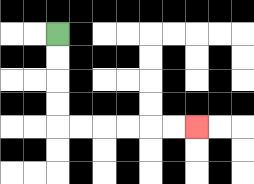{'start': '[2, 1]', 'end': '[8, 5]', 'path_directions': 'D,D,D,D,R,R,R,R,R,R', 'path_coordinates': '[[2, 1], [2, 2], [2, 3], [2, 4], [2, 5], [3, 5], [4, 5], [5, 5], [6, 5], [7, 5], [8, 5]]'}